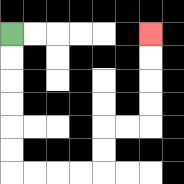{'start': '[0, 1]', 'end': '[6, 1]', 'path_directions': 'D,D,D,D,D,D,R,R,R,R,U,U,R,R,U,U,U,U', 'path_coordinates': '[[0, 1], [0, 2], [0, 3], [0, 4], [0, 5], [0, 6], [0, 7], [1, 7], [2, 7], [3, 7], [4, 7], [4, 6], [4, 5], [5, 5], [6, 5], [6, 4], [6, 3], [6, 2], [6, 1]]'}